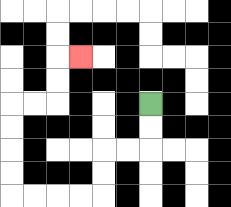{'start': '[6, 4]', 'end': '[3, 2]', 'path_directions': 'D,D,L,L,D,D,L,L,L,L,U,U,U,U,R,R,U,U,R', 'path_coordinates': '[[6, 4], [6, 5], [6, 6], [5, 6], [4, 6], [4, 7], [4, 8], [3, 8], [2, 8], [1, 8], [0, 8], [0, 7], [0, 6], [0, 5], [0, 4], [1, 4], [2, 4], [2, 3], [2, 2], [3, 2]]'}